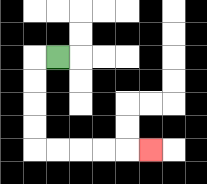{'start': '[2, 2]', 'end': '[6, 6]', 'path_directions': 'L,D,D,D,D,R,R,R,R,R', 'path_coordinates': '[[2, 2], [1, 2], [1, 3], [1, 4], [1, 5], [1, 6], [2, 6], [3, 6], [4, 6], [5, 6], [6, 6]]'}